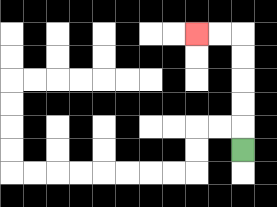{'start': '[10, 6]', 'end': '[8, 1]', 'path_directions': 'U,U,U,U,U,L,L', 'path_coordinates': '[[10, 6], [10, 5], [10, 4], [10, 3], [10, 2], [10, 1], [9, 1], [8, 1]]'}